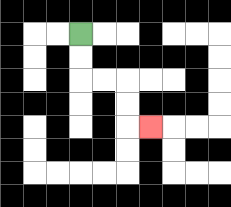{'start': '[3, 1]', 'end': '[6, 5]', 'path_directions': 'D,D,R,R,D,D,R', 'path_coordinates': '[[3, 1], [3, 2], [3, 3], [4, 3], [5, 3], [5, 4], [5, 5], [6, 5]]'}